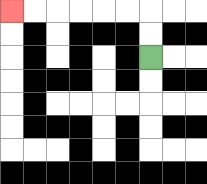{'start': '[6, 2]', 'end': '[0, 0]', 'path_directions': 'U,U,L,L,L,L,L,L', 'path_coordinates': '[[6, 2], [6, 1], [6, 0], [5, 0], [4, 0], [3, 0], [2, 0], [1, 0], [0, 0]]'}